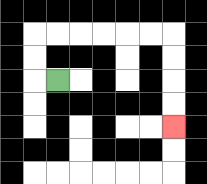{'start': '[2, 3]', 'end': '[7, 5]', 'path_directions': 'L,U,U,R,R,R,R,R,R,D,D,D,D', 'path_coordinates': '[[2, 3], [1, 3], [1, 2], [1, 1], [2, 1], [3, 1], [4, 1], [5, 1], [6, 1], [7, 1], [7, 2], [7, 3], [7, 4], [7, 5]]'}